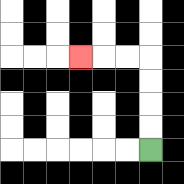{'start': '[6, 6]', 'end': '[3, 2]', 'path_directions': 'U,U,U,U,L,L,L', 'path_coordinates': '[[6, 6], [6, 5], [6, 4], [6, 3], [6, 2], [5, 2], [4, 2], [3, 2]]'}